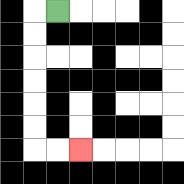{'start': '[2, 0]', 'end': '[3, 6]', 'path_directions': 'L,D,D,D,D,D,D,R,R', 'path_coordinates': '[[2, 0], [1, 0], [1, 1], [1, 2], [1, 3], [1, 4], [1, 5], [1, 6], [2, 6], [3, 6]]'}